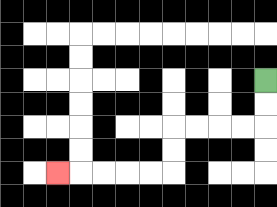{'start': '[11, 3]', 'end': '[2, 7]', 'path_directions': 'D,D,L,L,L,L,D,D,L,L,L,L,L', 'path_coordinates': '[[11, 3], [11, 4], [11, 5], [10, 5], [9, 5], [8, 5], [7, 5], [7, 6], [7, 7], [6, 7], [5, 7], [4, 7], [3, 7], [2, 7]]'}